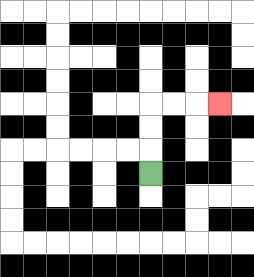{'start': '[6, 7]', 'end': '[9, 4]', 'path_directions': 'U,U,U,R,R,R', 'path_coordinates': '[[6, 7], [6, 6], [6, 5], [6, 4], [7, 4], [8, 4], [9, 4]]'}